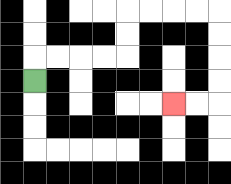{'start': '[1, 3]', 'end': '[7, 4]', 'path_directions': 'U,R,R,R,R,U,U,R,R,R,R,D,D,D,D,L,L', 'path_coordinates': '[[1, 3], [1, 2], [2, 2], [3, 2], [4, 2], [5, 2], [5, 1], [5, 0], [6, 0], [7, 0], [8, 0], [9, 0], [9, 1], [9, 2], [9, 3], [9, 4], [8, 4], [7, 4]]'}